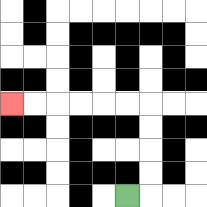{'start': '[5, 8]', 'end': '[0, 4]', 'path_directions': 'R,U,U,U,U,L,L,L,L,L,L', 'path_coordinates': '[[5, 8], [6, 8], [6, 7], [6, 6], [6, 5], [6, 4], [5, 4], [4, 4], [3, 4], [2, 4], [1, 4], [0, 4]]'}